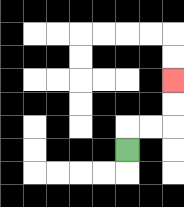{'start': '[5, 6]', 'end': '[7, 3]', 'path_directions': 'U,R,R,U,U', 'path_coordinates': '[[5, 6], [5, 5], [6, 5], [7, 5], [7, 4], [7, 3]]'}